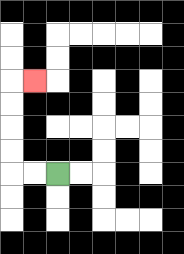{'start': '[2, 7]', 'end': '[1, 3]', 'path_directions': 'L,L,U,U,U,U,R', 'path_coordinates': '[[2, 7], [1, 7], [0, 7], [0, 6], [0, 5], [0, 4], [0, 3], [1, 3]]'}